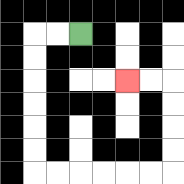{'start': '[3, 1]', 'end': '[5, 3]', 'path_directions': 'L,L,D,D,D,D,D,D,R,R,R,R,R,R,U,U,U,U,L,L', 'path_coordinates': '[[3, 1], [2, 1], [1, 1], [1, 2], [1, 3], [1, 4], [1, 5], [1, 6], [1, 7], [2, 7], [3, 7], [4, 7], [5, 7], [6, 7], [7, 7], [7, 6], [7, 5], [7, 4], [7, 3], [6, 3], [5, 3]]'}